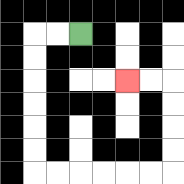{'start': '[3, 1]', 'end': '[5, 3]', 'path_directions': 'L,L,D,D,D,D,D,D,R,R,R,R,R,R,U,U,U,U,L,L', 'path_coordinates': '[[3, 1], [2, 1], [1, 1], [1, 2], [1, 3], [1, 4], [1, 5], [1, 6], [1, 7], [2, 7], [3, 7], [4, 7], [5, 7], [6, 7], [7, 7], [7, 6], [7, 5], [7, 4], [7, 3], [6, 3], [5, 3]]'}